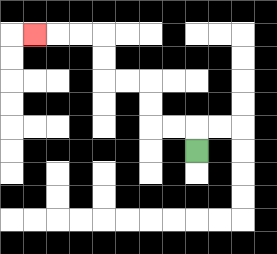{'start': '[8, 6]', 'end': '[1, 1]', 'path_directions': 'U,L,L,U,U,L,L,U,U,L,L,L', 'path_coordinates': '[[8, 6], [8, 5], [7, 5], [6, 5], [6, 4], [6, 3], [5, 3], [4, 3], [4, 2], [4, 1], [3, 1], [2, 1], [1, 1]]'}